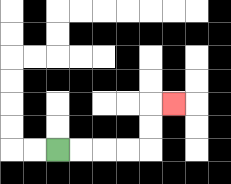{'start': '[2, 6]', 'end': '[7, 4]', 'path_directions': 'R,R,R,R,U,U,R', 'path_coordinates': '[[2, 6], [3, 6], [4, 6], [5, 6], [6, 6], [6, 5], [6, 4], [7, 4]]'}